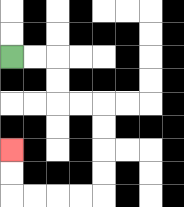{'start': '[0, 2]', 'end': '[0, 6]', 'path_directions': 'R,R,D,D,R,R,D,D,D,D,L,L,L,L,U,U', 'path_coordinates': '[[0, 2], [1, 2], [2, 2], [2, 3], [2, 4], [3, 4], [4, 4], [4, 5], [4, 6], [4, 7], [4, 8], [3, 8], [2, 8], [1, 8], [0, 8], [0, 7], [0, 6]]'}